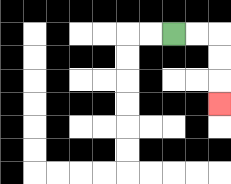{'start': '[7, 1]', 'end': '[9, 4]', 'path_directions': 'R,R,D,D,D', 'path_coordinates': '[[7, 1], [8, 1], [9, 1], [9, 2], [9, 3], [9, 4]]'}